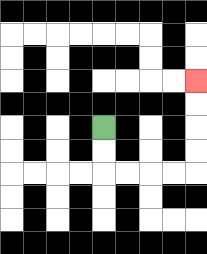{'start': '[4, 5]', 'end': '[8, 3]', 'path_directions': 'D,D,R,R,R,R,U,U,U,U', 'path_coordinates': '[[4, 5], [4, 6], [4, 7], [5, 7], [6, 7], [7, 7], [8, 7], [8, 6], [8, 5], [8, 4], [8, 3]]'}